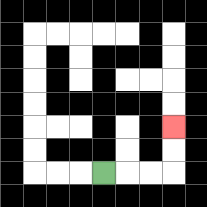{'start': '[4, 7]', 'end': '[7, 5]', 'path_directions': 'R,R,R,U,U', 'path_coordinates': '[[4, 7], [5, 7], [6, 7], [7, 7], [7, 6], [7, 5]]'}